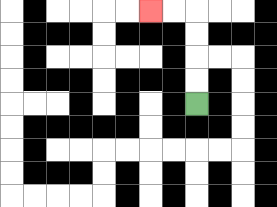{'start': '[8, 4]', 'end': '[6, 0]', 'path_directions': 'U,U,U,U,L,L', 'path_coordinates': '[[8, 4], [8, 3], [8, 2], [8, 1], [8, 0], [7, 0], [6, 0]]'}